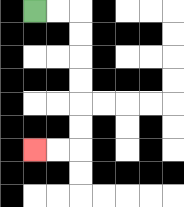{'start': '[1, 0]', 'end': '[1, 6]', 'path_directions': 'R,R,D,D,D,D,D,D,L,L', 'path_coordinates': '[[1, 0], [2, 0], [3, 0], [3, 1], [3, 2], [3, 3], [3, 4], [3, 5], [3, 6], [2, 6], [1, 6]]'}